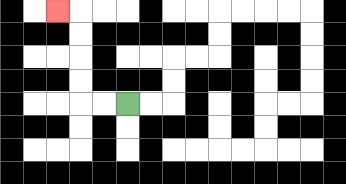{'start': '[5, 4]', 'end': '[2, 0]', 'path_directions': 'L,L,U,U,U,U,L', 'path_coordinates': '[[5, 4], [4, 4], [3, 4], [3, 3], [3, 2], [3, 1], [3, 0], [2, 0]]'}